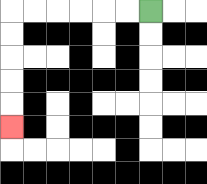{'start': '[6, 0]', 'end': '[0, 5]', 'path_directions': 'L,L,L,L,L,L,D,D,D,D,D', 'path_coordinates': '[[6, 0], [5, 0], [4, 0], [3, 0], [2, 0], [1, 0], [0, 0], [0, 1], [0, 2], [0, 3], [0, 4], [0, 5]]'}